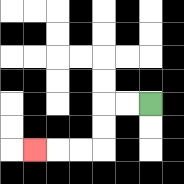{'start': '[6, 4]', 'end': '[1, 6]', 'path_directions': 'L,L,D,D,L,L,L', 'path_coordinates': '[[6, 4], [5, 4], [4, 4], [4, 5], [4, 6], [3, 6], [2, 6], [1, 6]]'}